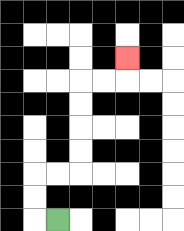{'start': '[2, 9]', 'end': '[5, 2]', 'path_directions': 'L,U,U,R,R,U,U,U,U,R,R,U', 'path_coordinates': '[[2, 9], [1, 9], [1, 8], [1, 7], [2, 7], [3, 7], [3, 6], [3, 5], [3, 4], [3, 3], [4, 3], [5, 3], [5, 2]]'}